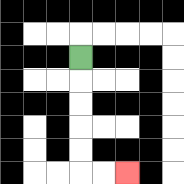{'start': '[3, 2]', 'end': '[5, 7]', 'path_directions': 'D,D,D,D,D,R,R', 'path_coordinates': '[[3, 2], [3, 3], [3, 4], [3, 5], [3, 6], [3, 7], [4, 7], [5, 7]]'}